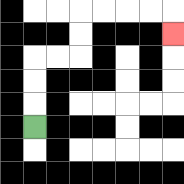{'start': '[1, 5]', 'end': '[7, 1]', 'path_directions': 'U,U,U,R,R,U,U,R,R,R,R,D', 'path_coordinates': '[[1, 5], [1, 4], [1, 3], [1, 2], [2, 2], [3, 2], [3, 1], [3, 0], [4, 0], [5, 0], [6, 0], [7, 0], [7, 1]]'}